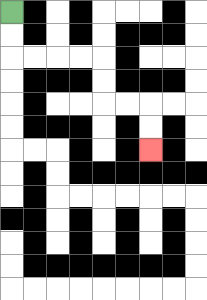{'start': '[0, 0]', 'end': '[6, 6]', 'path_directions': 'D,D,R,R,R,R,D,D,R,R,D,D', 'path_coordinates': '[[0, 0], [0, 1], [0, 2], [1, 2], [2, 2], [3, 2], [4, 2], [4, 3], [4, 4], [5, 4], [6, 4], [6, 5], [6, 6]]'}